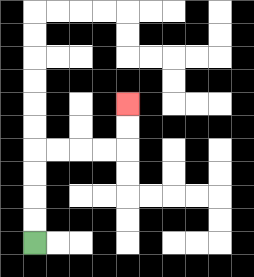{'start': '[1, 10]', 'end': '[5, 4]', 'path_directions': 'U,U,U,U,R,R,R,R,U,U', 'path_coordinates': '[[1, 10], [1, 9], [1, 8], [1, 7], [1, 6], [2, 6], [3, 6], [4, 6], [5, 6], [5, 5], [5, 4]]'}